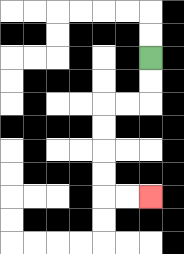{'start': '[6, 2]', 'end': '[6, 8]', 'path_directions': 'D,D,L,L,D,D,D,D,R,R', 'path_coordinates': '[[6, 2], [6, 3], [6, 4], [5, 4], [4, 4], [4, 5], [4, 6], [4, 7], [4, 8], [5, 8], [6, 8]]'}